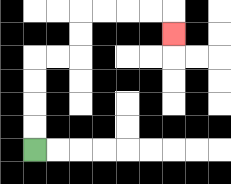{'start': '[1, 6]', 'end': '[7, 1]', 'path_directions': 'U,U,U,U,R,R,U,U,R,R,R,R,D', 'path_coordinates': '[[1, 6], [1, 5], [1, 4], [1, 3], [1, 2], [2, 2], [3, 2], [3, 1], [3, 0], [4, 0], [5, 0], [6, 0], [7, 0], [7, 1]]'}